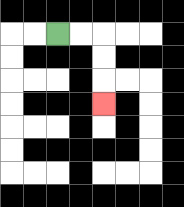{'start': '[2, 1]', 'end': '[4, 4]', 'path_directions': 'R,R,D,D,D', 'path_coordinates': '[[2, 1], [3, 1], [4, 1], [4, 2], [4, 3], [4, 4]]'}